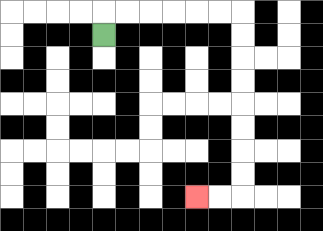{'start': '[4, 1]', 'end': '[8, 8]', 'path_directions': 'U,R,R,R,R,R,R,D,D,D,D,D,D,D,D,L,L', 'path_coordinates': '[[4, 1], [4, 0], [5, 0], [6, 0], [7, 0], [8, 0], [9, 0], [10, 0], [10, 1], [10, 2], [10, 3], [10, 4], [10, 5], [10, 6], [10, 7], [10, 8], [9, 8], [8, 8]]'}